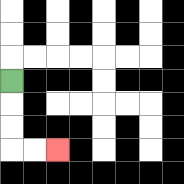{'start': '[0, 3]', 'end': '[2, 6]', 'path_directions': 'D,D,D,R,R', 'path_coordinates': '[[0, 3], [0, 4], [0, 5], [0, 6], [1, 6], [2, 6]]'}